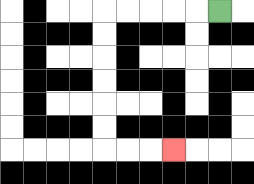{'start': '[9, 0]', 'end': '[7, 6]', 'path_directions': 'L,L,L,L,L,D,D,D,D,D,D,R,R,R', 'path_coordinates': '[[9, 0], [8, 0], [7, 0], [6, 0], [5, 0], [4, 0], [4, 1], [4, 2], [4, 3], [4, 4], [4, 5], [4, 6], [5, 6], [6, 6], [7, 6]]'}